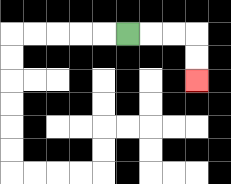{'start': '[5, 1]', 'end': '[8, 3]', 'path_directions': 'R,R,R,D,D', 'path_coordinates': '[[5, 1], [6, 1], [7, 1], [8, 1], [8, 2], [8, 3]]'}